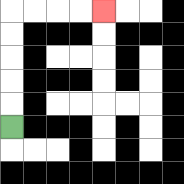{'start': '[0, 5]', 'end': '[4, 0]', 'path_directions': 'U,U,U,U,U,R,R,R,R', 'path_coordinates': '[[0, 5], [0, 4], [0, 3], [0, 2], [0, 1], [0, 0], [1, 0], [2, 0], [3, 0], [4, 0]]'}